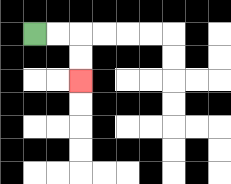{'start': '[1, 1]', 'end': '[3, 3]', 'path_directions': 'R,R,D,D', 'path_coordinates': '[[1, 1], [2, 1], [3, 1], [3, 2], [3, 3]]'}